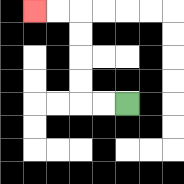{'start': '[5, 4]', 'end': '[1, 0]', 'path_directions': 'L,L,U,U,U,U,L,L', 'path_coordinates': '[[5, 4], [4, 4], [3, 4], [3, 3], [3, 2], [3, 1], [3, 0], [2, 0], [1, 0]]'}